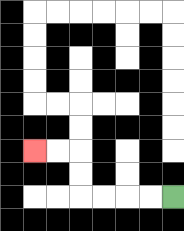{'start': '[7, 8]', 'end': '[1, 6]', 'path_directions': 'L,L,L,L,U,U,L,L', 'path_coordinates': '[[7, 8], [6, 8], [5, 8], [4, 8], [3, 8], [3, 7], [3, 6], [2, 6], [1, 6]]'}